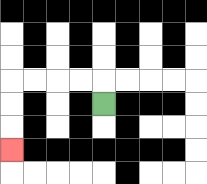{'start': '[4, 4]', 'end': '[0, 6]', 'path_directions': 'U,L,L,L,L,D,D,D', 'path_coordinates': '[[4, 4], [4, 3], [3, 3], [2, 3], [1, 3], [0, 3], [0, 4], [0, 5], [0, 6]]'}